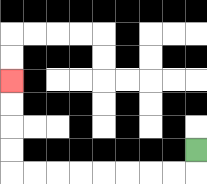{'start': '[8, 6]', 'end': '[0, 3]', 'path_directions': 'D,L,L,L,L,L,L,L,L,U,U,U,U', 'path_coordinates': '[[8, 6], [8, 7], [7, 7], [6, 7], [5, 7], [4, 7], [3, 7], [2, 7], [1, 7], [0, 7], [0, 6], [0, 5], [0, 4], [0, 3]]'}